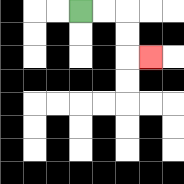{'start': '[3, 0]', 'end': '[6, 2]', 'path_directions': 'R,R,D,D,R', 'path_coordinates': '[[3, 0], [4, 0], [5, 0], [5, 1], [5, 2], [6, 2]]'}